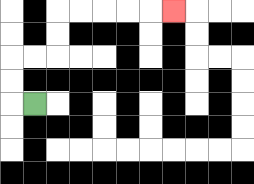{'start': '[1, 4]', 'end': '[7, 0]', 'path_directions': 'L,U,U,R,R,U,U,R,R,R,R,R', 'path_coordinates': '[[1, 4], [0, 4], [0, 3], [0, 2], [1, 2], [2, 2], [2, 1], [2, 0], [3, 0], [4, 0], [5, 0], [6, 0], [7, 0]]'}